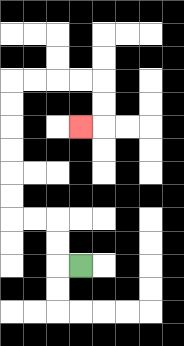{'start': '[3, 11]', 'end': '[3, 5]', 'path_directions': 'L,U,U,L,L,U,U,U,U,U,U,R,R,R,R,D,D,L', 'path_coordinates': '[[3, 11], [2, 11], [2, 10], [2, 9], [1, 9], [0, 9], [0, 8], [0, 7], [0, 6], [0, 5], [0, 4], [0, 3], [1, 3], [2, 3], [3, 3], [4, 3], [4, 4], [4, 5], [3, 5]]'}